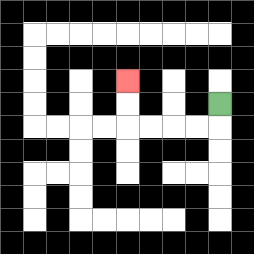{'start': '[9, 4]', 'end': '[5, 3]', 'path_directions': 'D,L,L,L,L,U,U', 'path_coordinates': '[[9, 4], [9, 5], [8, 5], [7, 5], [6, 5], [5, 5], [5, 4], [5, 3]]'}